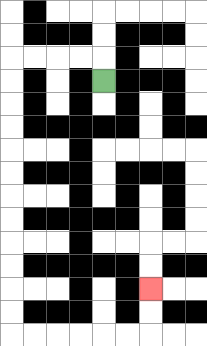{'start': '[4, 3]', 'end': '[6, 12]', 'path_directions': 'U,L,L,L,L,D,D,D,D,D,D,D,D,D,D,D,D,R,R,R,R,R,R,U,U', 'path_coordinates': '[[4, 3], [4, 2], [3, 2], [2, 2], [1, 2], [0, 2], [0, 3], [0, 4], [0, 5], [0, 6], [0, 7], [0, 8], [0, 9], [0, 10], [0, 11], [0, 12], [0, 13], [0, 14], [1, 14], [2, 14], [3, 14], [4, 14], [5, 14], [6, 14], [6, 13], [6, 12]]'}